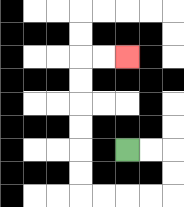{'start': '[5, 6]', 'end': '[5, 2]', 'path_directions': 'R,R,D,D,L,L,L,L,U,U,U,U,U,U,R,R', 'path_coordinates': '[[5, 6], [6, 6], [7, 6], [7, 7], [7, 8], [6, 8], [5, 8], [4, 8], [3, 8], [3, 7], [3, 6], [3, 5], [3, 4], [3, 3], [3, 2], [4, 2], [5, 2]]'}